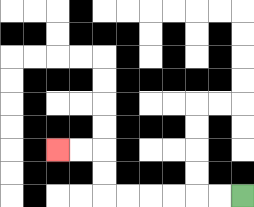{'start': '[10, 8]', 'end': '[2, 6]', 'path_directions': 'L,L,L,L,L,L,U,U,L,L', 'path_coordinates': '[[10, 8], [9, 8], [8, 8], [7, 8], [6, 8], [5, 8], [4, 8], [4, 7], [4, 6], [3, 6], [2, 6]]'}